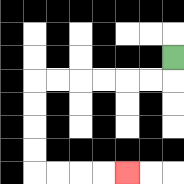{'start': '[7, 2]', 'end': '[5, 7]', 'path_directions': 'D,L,L,L,L,L,L,D,D,D,D,R,R,R,R', 'path_coordinates': '[[7, 2], [7, 3], [6, 3], [5, 3], [4, 3], [3, 3], [2, 3], [1, 3], [1, 4], [1, 5], [1, 6], [1, 7], [2, 7], [3, 7], [4, 7], [5, 7]]'}